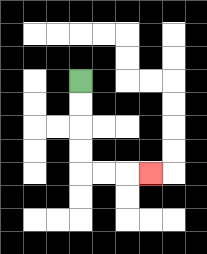{'start': '[3, 3]', 'end': '[6, 7]', 'path_directions': 'D,D,D,D,R,R,R', 'path_coordinates': '[[3, 3], [3, 4], [3, 5], [3, 6], [3, 7], [4, 7], [5, 7], [6, 7]]'}